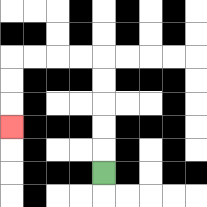{'start': '[4, 7]', 'end': '[0, 5]', 'path_directions': 'U,U,U,U,U,L,L,L,L,D,D,D', 'path_coordinates': '[[4, 7], [4, 6], [4, 5], [4, 4], [4, 3], [4, 2], [3, 2], [2, 2], [1, 2], [0, 2], [0, 3], [0, 4], [0, 5]]'}